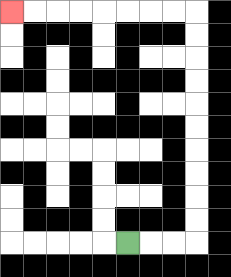{'start': '[5, 10]', 'end': '[0, 0]', 'path_directions': 'R,R,R,U,U,U,U,U,U,U,U,U,U,L,L,L,L,L,L,L,L', 'path_coordinates': '[[5, 10], [6, 10], [7, 10], [8, 10], [8, 9], [8, 8], [8, 7], [8, 6], [8, 5], [8, 4], [8, 3], [8, 2], [8, 1], [8, 0], [7, 0], [6, 0], [5, 0], [4, 0], [3, 0], [2, 0], [1, 0], [0, 0]]'}